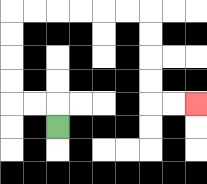{'start': '[2, 5]', 'end': '[8, 4]', 'path_directions': 'U,L,L,U,U,U,U,R,R,R,R,R,R,D,D,D,D,R,R', 'path_coordinates': '[[2, 5], [2, 4], [1, 4], [0, 4], [0, 3], [0, 2], [0, 1], [0, 0], [1, 0], [2, 0], [3, 0], [4, 0], [5, 0], [6, 0], [6, 1], [6, 2], [6, 3], [6, 4], [7, 4], [8, 4]]'}